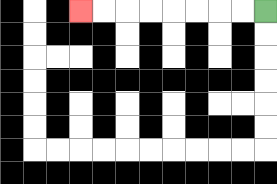{'start': '[11, 0]', 'end': '[3, 0]', 'path_directions': 'L,L,L,L,L,L,L,L', 'path_coordinates': '[[11, 0], [10, 0], [9, 0], [8, 0], [7, 0], [6, 0], [5, 0], [4, 0], [3, 0]]'}